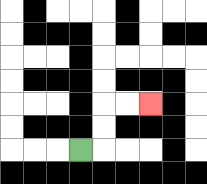{'start': '[3, 6]', 'end': '[6, 4]', 'path_directions': 'R,U,U,R,R', 'path_coordinates': '[[3, 6], [4, 6], [4, 5], [4, 4], [5, 4], [6, 4]]'}